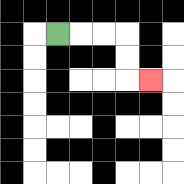{'start': '[2, 1]', 'end': '[6, 3]', 'path_directions': 'R,R,R,D,D,R', 'path_coordinates': '[[2, 1], [3, 1], [4, 1], [5, 1], [5, 2], [5, 3], [6, 3]]'}